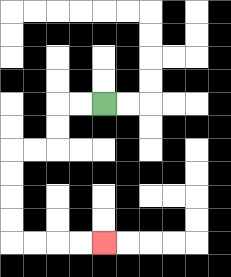{'start': '[4, 4]', 'end': '[4, 10]', 'path_directions': 'L,L,D,D,L,L,D,D,D,D,R,R,R,R', 'path_coordinates': '[[4, 4], [3, 4], [2, 4], [2, 5], [2, 6], [1, 6], [0, 6], [0, 7], [0, 8], [0, 9], [0, 10], [1, 10], [2, 10], [3, 10], [4, 10]]'}